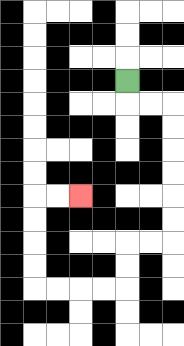{'start': '[5, 3]', 'end': '[3, 8]', 'path_directions': 'D,R,R,D,D,D,D,D,D,L,L,D,D,L,L,L,L,U,U,U,U,R,R', 'path_coordinates': '[[5, 3], [5, 4], [6, 4], [7, 4], [7, 5], [7, 6], [7, 7], [7, 8], [7, 9], [7, 10], [6, 10], [5, 10], [5, 11], [5, 12], [4, 12], [3, 12], [2, 12], [1, 12], [1, 11], [1, 10], [1, 9], [1, 8], [2, 8], [3, 8]]'}